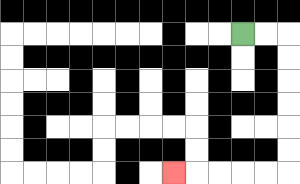{'start': '[10, 1]', 'end': '[7, 7]', 'path_directions': 'R,R,D,D,D,D,D,D,L,L,L,L,L', 'path_coordinates': '[[10, 1], [11, 1], [12, 1], [12, 2], [12, 3], [12, 4], [12, 5], [12, 6], [12, 7], [11, 7], [10, 7], [9, 7], [8, 7], [7, 7]]'}